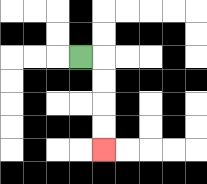{'start': '[3, 2]', 'end': '[4, 6]', 'path_directions': 'R,D,D,D,D', 'path_coordinates': '[[3, 2], [4, 2], [4, 3], [4, 4], [4, 5], [4, 6]]'}